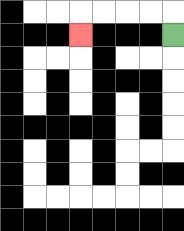{'start': '[7, 1]', 'end': '[3, 1]', 'path_directions': 'U,L,L,L,L,D', 'path_coordinates': '[[7, 1], [7, 0], [6, 0], [5, 0], [4, 0], [3, 0], [3, 1]]'}